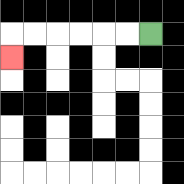{'start': '[6, 1]', 'end': '[0, 2]', 'path_directions': 'L,L,L,L,L,L,D', 'path_coordinates': '[[6, 1], [5, 1], [4, 1], [3, 1], [2, 1], [1, 1], [0, 1], [0, 2]]'}